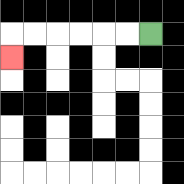{'start': '[6, 1]', 'end': '[0, 2]', 'path_directions': 'L,L,L,L,L,L,D', 'path_coordinates': '[[6, 1], [5, 1], [4, 1], [3, 1], [2, 1], [1, 1], [0, 1], [0, 2]]'}